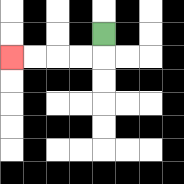{'start': '[4, 1]', 'end': '[0, 2]', 'path_directions': 'D,L,L,L,L', 'path_coordinates': '[[4, 1], [4, 2], [3, 2], [2, 2], [1, 2], [0, 2]]'}